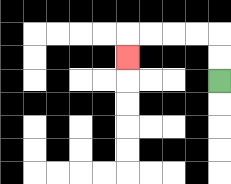{'start': '[9, 3]', 'end': '[5, 2]', 'path_directions': 'U,U,L,L,L,L,D', 'path_coordinates': '[[9, 3], [9, 2], [9, 1], [8, 1], [7, 1], [6, 1], [5, 1], [5, 2]]'}